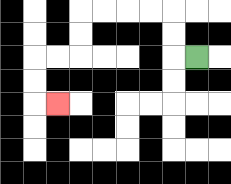{'start': '[8, 2]', 'end': '[2, 4]', 'path_directions': 'L,U,U,L,L,L,L,D,D,L,L,D,D,R', 'path_coordinates': '[[8, 2], [7, 2], [7, 1], [7, 0], [6, 0], [5, 0], [4, 0], [3, 0], [3, 1], [3, 2], [2, 2], [1, 2], [1, 3], [1, 4], [2, 4]]'}